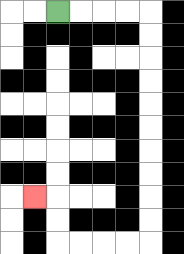{'start': '[2, 0]', 'end': '[1, 8]', 'path_directions': 'R,R,R,R,D,D,D,D,D,D,D,D,D,D,L,L,L,L,U,U,L', 'path_coordinates': '[[2, 0], [3, 0], [4, 0], [5, 0], [6, 0], [6, 1], [6, 2], [6, 3], [6, 4], [6, 5], [6, 6], [6, 7], [6, 8], [6, 9], [6, 10], [5, 10], [4, 10], [3, 10], [2, 10], [2, 9], [2, 8], [1, 8]]'}